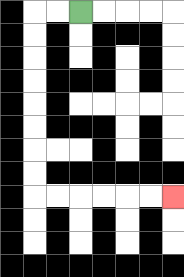{'start': '[3, 0]', 'end': '[7, 8]', 'path_directions': 'L,L,D,D,D,D,D,D,D,D,R,R,R,R,R,R', 'path_coordinates': '[[3, 0], [2, 0], [1, 0], [1, 1], [1, 2], [1, 3], [1, 4], [1, 5], [1, 6], [1, 7], [1, 8], [2, 8], [3, 8], [4, 8], [5, 8], [6, 8], [7, 8]]'}